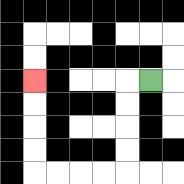{'start': '[6, 3]', 'end': '[1, 3]', 'path_directions': 'L,D,D,D,D,L,L,L,L,U,U,U,U', 'path_coordinates': '[[6, 3], [5, 3], [5, 4], [5, 5], [5, 6], [5, 7], [4, 7], [3, 7], [2, 7], [1, 7], [1, 6], [1, 5], [1, 4], [1, 3]]'}